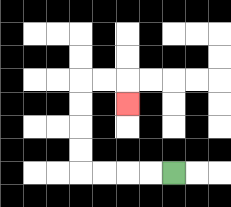{'start': '[7, 7]', 'end': '[5, 4]', 'path_directions': 'L,L,L,L,U,U,U,U,R,R,D', 'path_coordinates': '[[7, 7], [6, 7], [5, 7], [4, 7], [3, 7], [3, 6], [3, 5], [3, 4], [3, 3], [4, 3], [5, 3], [5, 4]]'}